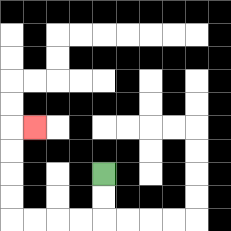{'start': '[4, 7]', 'end': '[1, 5]', 'path_directions': 'D,D,L,L,L,L,U,U,U,U,R', 'path_coordinates': '[[4, 7], [4, 8], [4, 9], [3, 9], [2, 9], [1, 9], [0, 9], [0, 8], [0, 7], [0, 6], [0, 5], [1, 5]]'}